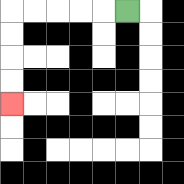{'start': '[5, 0]', 'end': '[0, 4]', 'path_directions': 'L,L,L,L,L,D,D,D,D', 'path_coordinates': '[[5, 0], [4, 0], [3, 0], [2, 0], [1, 0], [0, 0], [0, 1], [0, 2], [0, 3], [0, 4]]'}